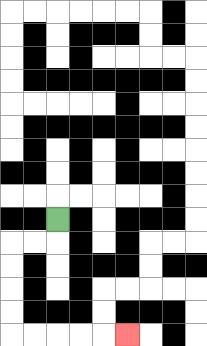{'start': '[2, 9]', 'end': '[5, 14]', 'path_directions': 'D,L,L,D,D,D,D,R,R,R,R,R', 'path_coordinates': '[[2, 9], [2, 10], [1, 10], [0, 10], [0, 11], [0, 12], [0, 13], [0, 14], [1, 14], [2, 14], [3, 14], [4, 14], [5, 14]]'}